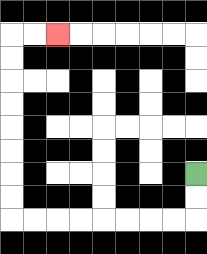{'start': '[8, 7]', 'end': '[2, 1]', 'path_directions': 'D,D,L,L,L,L,L,L,L,L,U,U,U,U,U,U,U,U,R,R', 'path_coordinates': '[[8, 7], [8, 8], [8, 9], [7, 9], [6, 9], [5, 9], [4, 9], [3, 9], [2, 9], [1, 9], [0, 9], [0, 8], [0, 7], [0, 6], [0, 5], [0, 4], [0, 3], [0, 2], [0, 1], [1, 1], [2, 1]]'}